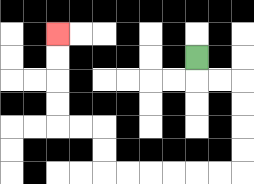{'start': '[8, 2]', 'end': '[2, 1]', 'path_directions': 'D,R,R,D,D,D,D,L,L,L,L,L,L,U,U,L,L,U,U,U,U', 'path_coordinates': '[[8, 2], [8, 3], [9, 3], [10, 3], [10, 4], [10, 5], [10, 6], [10, 7], [9, 7], [8, 7], [7, 7], [6, 7], [5, 7], [4, 7], [4, 6], [4, 5], [3, 5], [2, 5], [2, 4], [2, 3], [2, 2], [2, 1]]'}